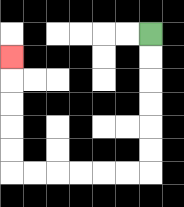{'start': '[6, 1]', 'end': '[0, 2]', 'path_directions': 'D,D,D,D,D,D,L,L,L,L,L,L,U,U,U,U,U', 'path_coordinates': '[[6, 1], [6, 2], [6, 3], [6, 4], [6, 5], [6, 6], [6, 7], [5, 7], [4, 7], [3, 7], [2, 7], [1, 7], [0, 7], [0, 6], [0, 5], [0, 4], [0, 3], [0, 2]]'}